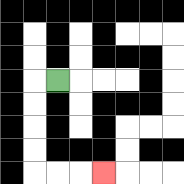{'start': '[2, 3]', 'end': '[4, 7]', 'path_directions': 'L,D,D,D,D,R,R,R', 'path_coordinates': '[[2, 3], [1, 3], [1, 4], [1, 5], [1, 6], [1, 7], [2, 7], [3, 7], [4, 7]]'}